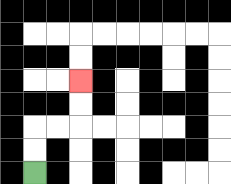{'start': '[1, 7]', 'end': '[3, 3]', 'path_directions': 'U,U,R,R,U,U', 'path_coordinates': '[[1, 7], [1, 6], [1, 5], [2, 5], [3, 5], [3, 4], [3, 3]]'}